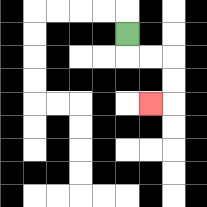{'start': '[5, 1]', 'end': '[6, 4]', 'path_directions': 'D,R,R,D,D,L', 'path_coordinates': '[[5, 1], [5, 2], [6, 2], [7, 2], [7, 3], [7, 4], [6, 4]]'}